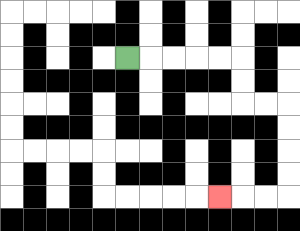{'start': '[5, 2]', 'end': '[9, 8]', 'path_directions': 'R,R,R,R,R,D,D,R,R,D,D,D,D,L,L,L', 'path_coordinates': '[[5, 2], [6, 2], [7, 2], [8, 2], [9, 2], [10, 2], [10, 3], [10, 4], [11, 4], [12, 4], [12, 5], [12, 6], [12, 7], [12, 8], [11, 8], [10, 8], [9, 8]]'}